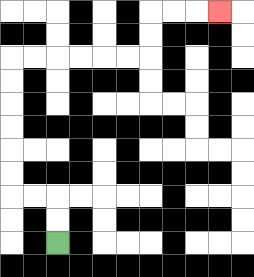{'start': '[2, 10]', 'end': '[9, 0]', 'path_directions': 'U,U,L,L,U,U,U,U,U,U,R,R,R,R,R,R,U,U,R,R,R', 'path_coordinates': '[[2, 10], [2, 9], [2, 8], [1, 8], [0, 8], [0, 7], [0, 6], [0, 5], [0, 4], [0, 3], [0, 2], [1, 2], [2, 2], [3, 2], [4, 2], [5, 2], [6, 2], [6, 1], [6, 0], [7, 0], [8, 0], [9, 0]]'}